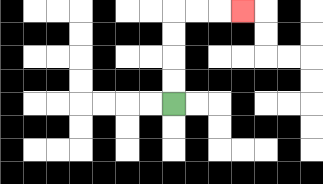{'start': '[7, 4]', 'end': '[10, 0]', 'path_directions': 'U,U,U,U,R,R,R', 'path_coordinates': '[[7, 4], [7, 3], [7, 2], [7, 1], [7, 0], [8, 0], [9, 0], [10, 0]]'}